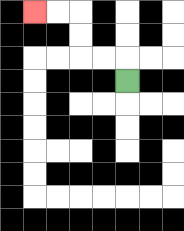{'start': '[5, 3]', 'end': '[1, 0]', 'path_directions': 'U,L,L,U,U,L,L', 'path_coordinates': '[[5, 3], [5, 2], [4, 2], [3, 2], [3, 1], [3, 0], [2, 0], [1, 0]]'}